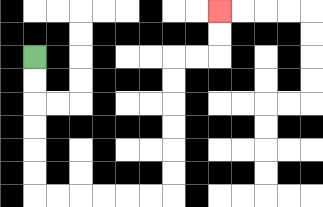{'start': '[1, 2]', 'end': '[9, 0]', 'path_directions': 'D,D,D,D,D,D,R,R,R,R,R,R,U,U,U,U,U,U,R,R,U,U', 'path_coordinates': '[[1, 2], [1, 3], [1, 4], [1, 5], [1, 6], [1, 7], [1, 8], [2, 8], [3, 8], [4, 8], [5, 8], [6, 8], [7, 8], [7, 7], [7, 6], [7, 5], [7, 4], [7, 3], [7, 2], [8, 2], [9, 2], [9, 1], [9, 0]]'}